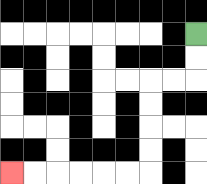{'start': '[8, 1]', 'end': '[0, 7]', 'path_directions': 'D,D,L,L,D,D,D,D,L,L,L,L,L,L', 'path_coordinates': '[[8, 1], [8, 2], [8, 3], [7, 3], [6, 3], [6, 4], [6, 5], [6, 6], [6, 7], [5, 7], [4, 7], [3, 7], [2, 7], [1, 7], [0, 7]]'}